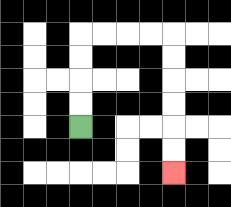{'start': '[3, 5]', 'end': '[7, 7]', 'path_directions': 'U,U,U,U,R,R,R,R,D,D,D,D,D,D', 'path_coordinates': '[[3, 5], [3, 4], [3, 3], [3, 2], [3, 1], [4, 1], [5, 1], [6, 1], [7, 1], [7, 2], [7, 3], [7, 4], [7, 5], [7, 6], [7, 7]]'}